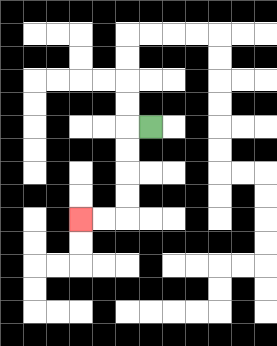{'start': '[6, 5]', 'end': '[3, 9]', 'path_directions': 'L,D,D,D,D,L,L', 'path_coordinates': '[[6, 5], [5, 5], [5, 6], [5, 7], [5, 8], [5, 9], [4, 9], [3, 9]]'}